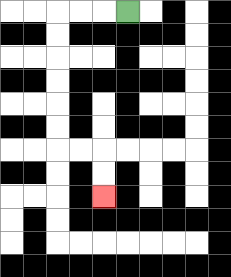{'start': '[5, 0]', 'end': '[4, 8]', 'path_directions': 'L,L,L,D,D,D,D,D,D,R,R,D,D', 'path_coordinates': '[[5, 0], [4, 0], [3, 0], [2, 0], [2, 1], [2, 2], [2, 3], [2, 4], [2, 5], [2, 6], [3, 6], [4, 6], [4, 7], [4, 8]]'}